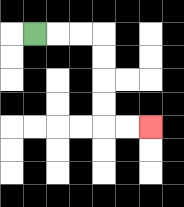{'start': '[1, 1]', 'end': '[6, 5]', 'path_directions': 'R,R,R,D,D,D,D,R,R', 'path_coordinates': '[[1, 1], [2, 1], [3, 1], [4, 1], [4, 2], [4, 3], [4, 4], [4, 5], [5, 5], [6, 5]]'}